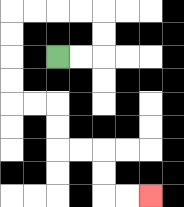{'start': '[2, 2]', 'end': '[6, 8]', 'path_directions': 'R,R,U,U,L,L,L,L,D,D,D,D,R,R,D,D,R,R,D,D,R,R', 'path_coordinates': '[[2, 2], [3, 2], [4, 2], [4, 1], [4, 0], [3, 0], [2, 0], [1, 0], [0, 0], [0, 1], [0, 2], [0, 3], [0, 4], [1, 4], [2, 4], [2, 5], [2, 6], [3, 6], [4, 6], [4, 7], [4, 8], [5, 8], [6, 8]]'}